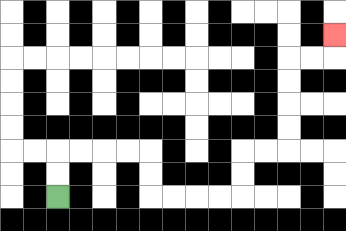{'start': '[2, 8]', 'end': '[14, 1]', 'path_directions': 'U,U,R,R,R,R,D,D,R,R,R,R,U,U,R,R,U,U,U,U,R,R,U', 'path_coordinates': '[[2, 8], [2, 7], [2, 6], [3, 6], [4, 6], [5, 6], [6, 6], [6, 7], [6, 8], [7, 8], [8, 8], [9, 8], [10, 8], [10, 7], [10, 6], [11, 6], [12, 6], [12, 5], [12, 4], [12, 3], [12, 2], [13, 2], [14, 2], [14, 1]]'}